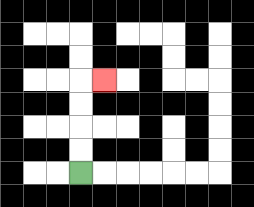{'start': '[3, 7]', 'end': '[4, 3]', 'path_directions': 'U,U,U,U,R', 'path_coordinates': '[[3, 7], [3, 6], [3, 5], [3, 4], [3, 3], [4, 3]]'}